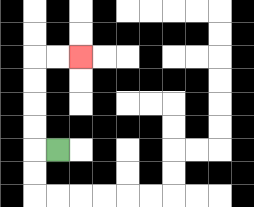{'start': '[2, 6]', 'end': '[3, 2]', 'path_directions': 'L,U,U,U,U,R,R', 'path_coordinates': '[[2, 6], [1, 6], [1, 5], [1, 4], [1, 3], [1, 2], [2, 2], [3, 2]]'}